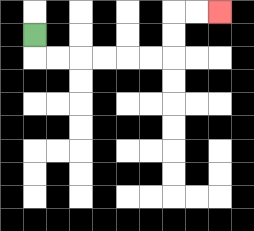{'start': '[1, 1]', 'end': '[9, 0]', 'path_directions': 'D,R,R,R,R,R,R,U,U,R,R', 'path_coordinates': '[[1, 1], [1, 2], [2, 2], [3, 2], [4, 2], [5, 2], [6, 2], [7, 2], [7, 1], [7, 0], [8, 0], [9, 0]]'}